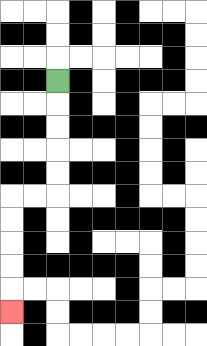{'start': '[2, 3]', 'end': '[0, 13]', 'path_directions': 'D,D,D,D,D,L,L,D,D,D,D,D', 'path_coordinates': '[[2, 3], [2, 4], [2, 5], [2, 6], [2, 7], [2, 8], [1, 8], [0, 8], [0, 9], [0, 10], [0, 11], [0, 12], [0, 13]]'}